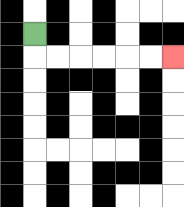{'start': '[1, 1]', 'end': '[7, 2]', 'path_directions': 'D,R,R,R,R,R,R', 'path_coordinates': '[[1, 1], [1, 2], [2, 2], [3, 2], [4, 2], [5, 2], [6, 2], [7, 2]]'}